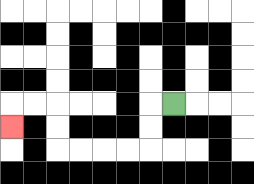{'start': '[7, 4]', 'end': '[0, 5]', 'path_directions': 'L,D,D,L,L,L,L,U,U,L,L,D', 'path_coordinates': '[[7, 4], [6, 4], [6, 5], [6, 6], [5, 6], [4, 6], [3, 6], [2, 6], [2, 5], [2, 4], [1, 4], [0, 4], [0, 5]]'}